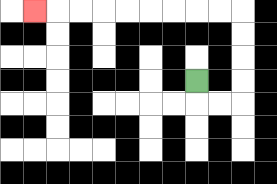{'start': '[8, 3]', 'end': '[1, 0]', 'path_directions': 'D,R,R,U,U,U,U,L,L,L,L,L,L,L,L,L', 'path_coordinates': '[[8, 3], [8, 4], [9, 4], [10, 4], [10, 3], [10, 2], [10, 1], [10, 0], [9, 0], [8, 0], [7, 0], [6, 0], [5, 0], [4, 0], [3, 0], [2, 0], [1, 0]]'}